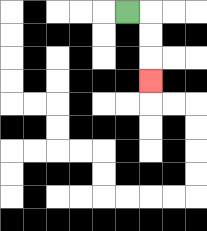{'start': '[5, 0]', 'end': '[6, 3]', 'path_directions': 'R,D,D,D', 'path_coordinates': '[[5, 0], [6, 0], [6, 1], [6, 2], [6, 3]]'}